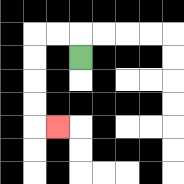{'start': '[3, 2]', 'end': '[2, 5]', 'path_directions': 'U,L,L,D,D,D,D,R', 'path_coordinates': '[[3, 2], [3, 1], [2, 1], [1, 1], [1, 2], [1, 3], [1, 4], [1, 5], [2, 5]]'}